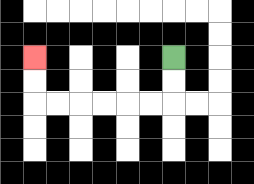{'start': '[7, 2]', 'end': '[1, 2]', 'path_directions': 'D,D,L,L,L,L,L,L,U,U', 'path_coordinates': '[[7, 2], [7, 3], [7, 4], [6, 4], [5, 4], [4, 4], [3, 4], [2, 4], [1, 4], [1, 3], [1, 2]]'}